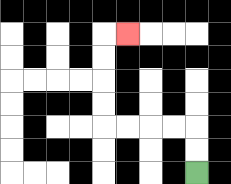{'start': '[8, 7]', 'end': '[5, 1]', 'path_directions': 'U,U,L,L,L,L,U,U,U,U,R', 'path_coordinates': '[[8, 7], [8, 6], [8, 5], [7, 5], [6, 5], [5, 5], [4, 5], [4, 4], [4, 3], [4, 2], [4, 1], [5, 1]]'}